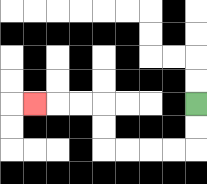{'start': '[8, 4]', 'end': '[1, 4]', 'path_directions': 'D,D,L,L,L,L,U,U,L,L,L', 'path_coordinates': '[[8, 4], [8, 5], [8, 6], [7, 6], [6, 6], [5, 6], [4, 6], [4, 5], [4, 4], [3, 4], [2, 4], [1, 4]]'}